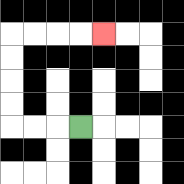{'start': '[3, 5]', 'end': '[4, 1]', 'path_directions': 'L,L,L,U,U,U,U,R,R,R,R', 'path_coordinates': '[[3, 5], [2, 5], [1, 5], [0, 5], [0, 4], [0, 3], [0, 2], [0, 1], [1, 1], [2, 1], [3, 1], [4, 1]]'}